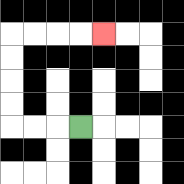{'start': '[3, 5]', 'end': '[4, 1]', 'path_directions': 'L,L,L,U,U,U,U,R,R,R,R', 'path_coordinates': '[[3, 5], [2, 5], [1, 5], [0, 5], [0, 4], [0, 3], [0, 2], [0, 1], [1, 1], [2, 1], [3, 1], [4, 1]]'}